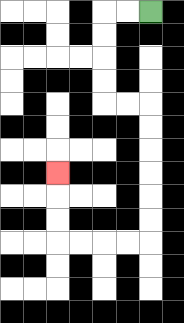{'start': '[6, 0]', 'end': '[2, 7]', 'path_directions': 'L,L,D,D,D,D,R,R,D,D,D,D,D,D,L,L,L,L,U,U,U', 'path_coordinates': '[[6, 0], [5, 0], [4, 0], [4, 1], [4, 2], [4, 3], [4, 4], [5, 4], [6, 4], [6, 5], [6, 6], [6, 7], [6, 8], [6, 9], [6, 10], [5, 10], [4, 10], [3, 10], [2, 10], [2, 9], [2, 8], [2, 7]]'}